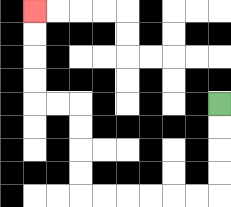{'start': '[9, 4]', 'end': '[1, 0]', 'path_directions': 'D,D,D,D,L,L,L,L,L,L,U,U,U,U,L,L,U,U,U,U', 'path_coordinates': '[[9, 4], [9, 5], [9, 6], [9, 7], [9, 8], [8, 8], [7, 8], [6, 8], [5, 8], [4, 8], [3, 8], [3, 7], [3, 6], [3, 5], [3, 4], [2, 4], [1, 4], [1, 3], [1, 2], [1, 1], [1, 0]]'}